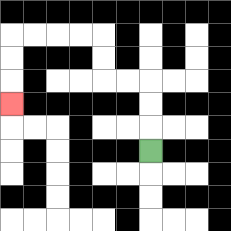{'start': '[6, 6]', 'end': '[0, 4]', 'path_directions': 'U,U,U,L,L,U,U,L,L,L,L,D,D,D', 'path_coordinates': '[[6, 6], [6, 5], [6, 4], [6, 3], [5, 3], [4, 3], [4, 2], [4, 1], [3, 1], [2, 1], [1, 1], [0, 1], [0, 2], [0, 3], [0, 4]]'}